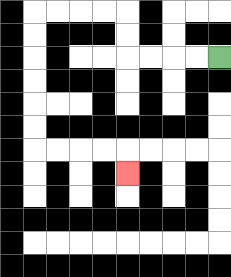{'start': '[9, 2]', 'end': '[5, 7]', 'path_directions': 'L,L,L,L,U,U,L,L,L,L,D,D,D,D,D,D,R,R,R,R,D', 'path_coordinates': '[[9, 2], [8, 2], [7, 2], [6, 2], [5, 2], [5, 1], [5, 0], [4, 0], [3, 0], [2, 0], [1, 0], [1, 1], [1, 2], [1, 3], [1, 4], [1, 5], [1, 6], [2, 6], [3, 6], [4, 6], [5, 6], [5, 7]]'}